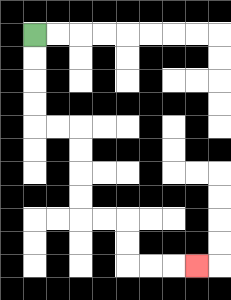{'start': '[1, 1]', 'end': '[8, 11]', 'path_directions': 'D,D,D,D,R,R,D,D,D,D,R,R,D,D,R,R,R', 'path_coordinates': '[[1, 1], [1, 2], [1, 3], [1, 4], [1, 5], [2, 5], [3, 5], [3, 6], [3, 7], [3, 8], [3, 9], [4, 9], [5, 9], [5, 10], [5, 11], [6, 11], [7, 11], [8, 11]]'}